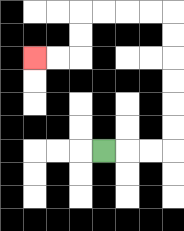{'start': '[4, 6]', 'end': '[1, 2]', 'path_directions': 'R,R,R,U,U,U,U,U,U,L,L,L,L,D,D,L,L', 'path_coordinates': '[[4, 6], [5, 6], [6, 6], [7, 6], [7, 5], [7, 4], [7, 3], [7, 2], [7, 1], [7, 0], [6, 0], [5, 0], [4, 0], [3, 0], [3, 1], [3, 2], [2, 2], [1, 2]]'}